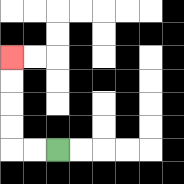{'start': '[2, 6]', 'end': '[0, 2]', 'path_directions': 'L,L,U,U,U,U', 'path_coordinates': '[[2, 6], [1, 6], [0, 6], [0, 5], [0, 4], [0, 3], [0, 2]]'}